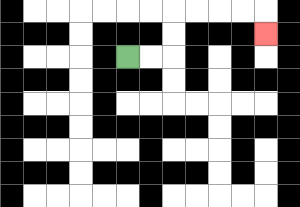{'start': '[5, 2]', 'end': '[11, 1]', 'path_directions': 'R,R,U,U,R,R,R,R,D', 'path_coordinates': '[[5, 2], [6, 2], [7, 2], [7, 1], [7, 0], [8, 0], [9, 0], [10, 0], [11, 0], [11, 1]]'}